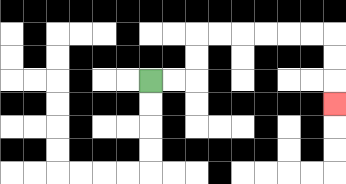{'start': '[6, 3]', 'end': '[14, 4]', 'path_directions': 'R,R,U,U,R,R,R,R,R,R,D,D,D', 'path_coordinates': '[[6, 3], [7, 3], [8, 3], [8, 2], [8, 1], [9, 1], [10, 1], [11, 1], [12, 1], [13, 1], [14, 1], [14, 2], [14, 3], [14, 4]]'}